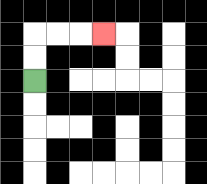{'start': '[1, 3]', 'end': '[4, 1]', 'path_directions': 'U,U,R,R,R', 'path_coordinates': '[[1, 3], [1, 2], [1, 1], [2, 1], [3, 1], [4, 1]]'}